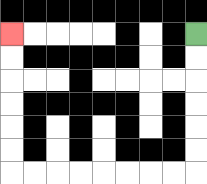{'start': '[8, 1]', 'end': '[0, 1]', 'path_directions': 'D,D,D,D,D,D,L,L,L,L,L,L,L,L,U,U,U,U,U,U', 'path_coordinates': '[[8, 1], [8, 2], [8, 3], [8, 4], [8, 5], [8, 6], [8, 7], [7, 7], [6, 7], [5, 7], [4, 7], [3, 7], [2, 7], [1, 7], [0, 7], [0, 6], [0, 5], [0, 4], [0, 3], [0, 2], [0, 1]]'}